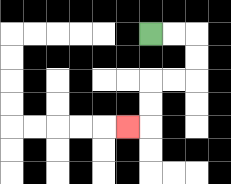{'start': '[6, 1]', 'end': '[5, 5]', 'path_directions': 'R,R,D,D,L,L,D,D,L', 'path_coordinates': '[[6, 1], [7, 1], [8, 1], [8, 2], [8, 3], [7, 3], [6, 3], [6, 4], [6, 5], [5, 5]]'}